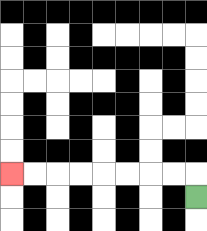{'start': '[8, 8]', 'end': '[0, 7]', 'path_directions': 'U,L,L,L,L,L,L,L,L', 'path_coordinates': '[[8, 8], [8, 7], [7, 7], [6, 7], [5, 7], [4, 7], [3, 7], [2, 7], [1, 7], [0, 7]]'}